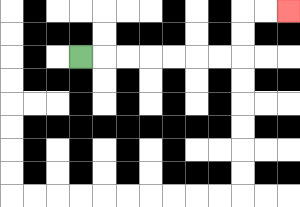{'start': '[3, 2]', 'end': '[12, 0]', 'path_directions': 'R,R,R,R,R,R,R,U,U,R,R', 'path_coordinates': '[[3, 2], [4, 2], [5, 2], [6, 2], [7, 2], [8, 2], [9, 2], [10, 2], [10, 1], [10, 0], [11, 0], [12, 0]]'}